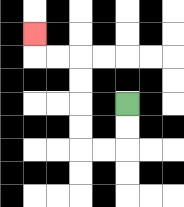{'start': '[5, 4]', 'end': '[1, 1]', 'path_directions': 'D,D,L,L,U,U,U,U,L,L,U', 'path_coordinates': '[[5, 4], [5, 5], [5, 6], [4, 6], [3, 6], [3, 5], [3, 4], [3, 3], [3, 2], [2, 2], [1, 2], [1, 1]]'}